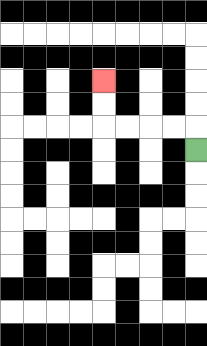{'start': '[8, 6]', 'end': '[4, 3]', 'path_directions': 'U,L,L,L,L,U,U', 'path_coordinates': '[[8, 6], [8, 5], [7, 5], [6, 5], [5, 5], [4, 5], [4, 4], [4, 3]]'}